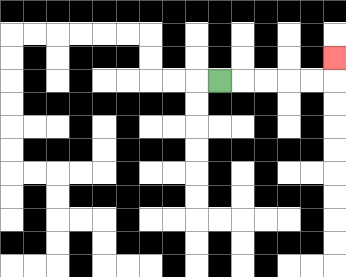{'start': '[9, 3]', 'end': '[14, 2]', 'path_directions': 'R,R,R,R,R,U', 'path_coordinates': '[[9, 3], [10, 3], [11, 3], [12, 3], [13, 3], [14, 3], [14, 2]]'}